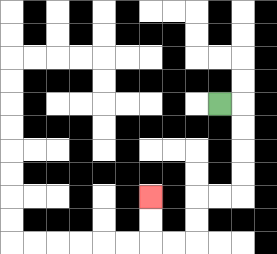{'start': '[9, 4]', 'end': '[6, 8]', 'path_directions': 'R,D,D,D,D,L,L,D,D,L,L,U,U', 'path_coordinates': '[[9, 4], [10, 4], [10, 5], [10, 6], [10, 7], [10, 8], [9, 8], [8, 8], [8, 9], [8, 10], [7, 10], [6, 10], [6, 9], [6, 8]]'}